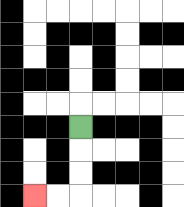{'start': '[3, 5]', 'end': '[1, 8]', 'path_directions': 'D,D,D,L,L', 'path_coordinates': '[[3, 5], [3, 6], [3, 7], [3, 8], [2, 8], [1, 8]]'}